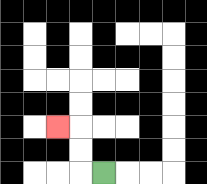{'start': '[4, 7]', 'end': '[2, 5]', 'path_directions': 'L,U,U,L', 'path_coordinates': '[[4, 7], [3, 7], [3, 6], [3, 5], [2, 5]]'}